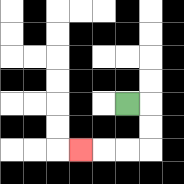{'start': '[5, 4]', 'end': '[3, 6]', 'path_directions': 'R,D,D,L,L,L', 'path_coordinates': '[[5, 4], [6, 4], [6, 5], [6, 6], [5, 6], [4, 6], [3, 6]]'}